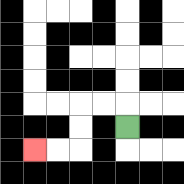{'start': '[5, 5]', 'end': '[1, 6]', 'path_directions': 'U,L,L,D,D,L,L', 'path_coordinates': '[[5, 5], [5, 4], [4, 4], [3, 4], [3, 5], [3, 6], [2, 6], [1, 6]]'}